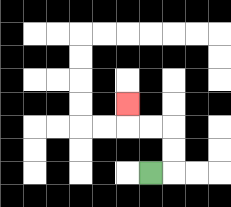{'start': '[6, 7]', 'end': '[5, 4]', 'path_directions': 'R,U,U,L,L,U', 'path_coordinates': '[[6, 7], [7, 7], [7, 6], [7, 5], [6, 5], [5, 5], [5, 4]]'}